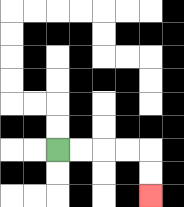{'start': '[2, 6]', 'end': '[6, 8]', 'path_directions': 'R,R,R,R,D,D', 'path_coordinates': '[[2, 6], [3, 6], [4, 6], [5, 6], [6, 6], [6, 7], [6, 8]]'}